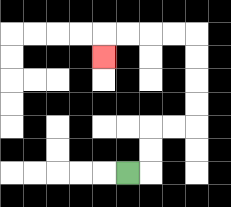{'start': '[5, 7]', 'end': '[4, 2]', 'path_directions': 'R,U,U,R,R,U,U,U,U,L,L,L,L,D', 'path_coordinates': '[[5, 7], [6, 7], [6, 6], [6, 5], [7, 5], [8, 5], [8, 4], [8, 3], [8, 2], [8, 1], [7, 1], [6, 1], [5, 1], [4, 1], [4, 2]]'}